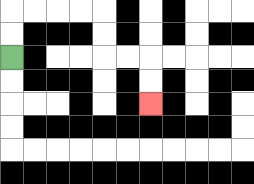{'start': '[0, 2]', 'end': '[6, 4]', 'path_directions': 'U,U,R,R,R,R,D,D,R,R,D,D', 'path_coordinates': '[[0, 2], [0, 1], [0, 0], [1, 0], [2, 0], [3, 0], [4, 0], [4, 1], [4, 2], [5, 2], [6, 2], [6, 3], [6, 4]]'}